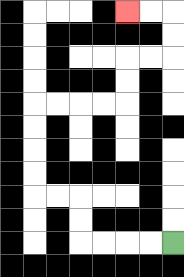{'start': '[7, 10]', 'end': '[5, 0]', 'path_directions': 'L,L,L,L,U,U,L,L,U,U,U,U,R,R,R,R,U,U,R,R,U,U,L,L', 'path_coordinates': '[[7, 10], [6, 10], [5, 10], [4, 10], [3, 10], [3, 9], [3, 8], [2, 8], [1, 8], [1, 7], [1, 6], [1, 5], [1, 4], [2, 4], [3, 4], [4, 4], [5, 4], [5, 3], [5, 2], [6, 2], [7, 2], [7, 1], [7, 0], [6, 0], [5, 0]]'}